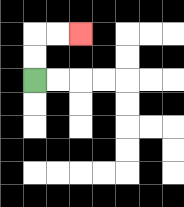{'start': '[1, 3]', 'end': '[3, 1]', 'path_directions': 'U,U,R,R', 'path_coordinates': '[[1, 3], [1, 2], [1, 1], [2, 1], [3, 1]]'}